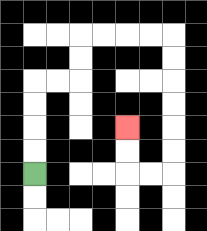{'start': '[1, 7]', 'end': '[5, 5]', 'path_directions': 'U,U,U,U,R,R,U,U,R,R,R,R,D,D,D,D,D,D,L,L,U,U', 'path_coordinates': '[[1, 7], [1, 6], [1, 5], [1, 4], [1, 3], [2, 3], [3, 3], [3, 2], [3, 1], [4, 1], [5, 1], [6, 1], [7, 1], [7, 2], [7, 3], [7, 4], [7, 5], [7, 6], [7, 7], [6, 7], [5, 7], [5, 6], [5, 5]]'}